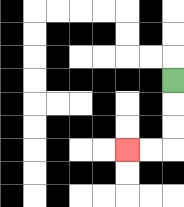{'start': '[7, 3]', 'end': '[5, 6]', 'path_directions': 'D,D,D,L,L', 'path_coordinates': '[[7, 3], [7, 4], [7, 5], [7, 6], [6, 6], [5, 6]]'}